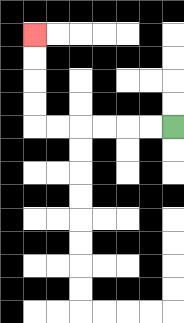{'start': '[7, 5]', 'end': '[1, 1]', 'path_directions': 'L,L,L,L,L,L,U,U,U,U', 'path_coordinates': '[[7, 5], [6, 5], [5, 5], [4, 5], [3, 5], [2, 5], [1, 5], [1, 4], [1, 3], [1, 2], [1, 1]]'}